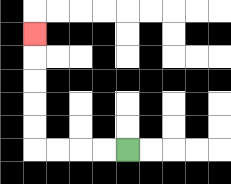{'start': '[5, 6]', 'end': '[1, 1]', 'path_directions': 'L,L,L,L,U,U,U,U,U', 'path_coordinates': '[[5, 6], [4, 6], [3, 6], [2, 6], [1, 6], [1, 5], [1, 4], [1, 3], [1, 2], [1, 1]]'}